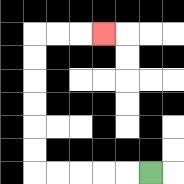{'start': '[6, 7]', 'end': '[4, 1]', 'path_directions': 'L,L,L,L,L,U,U,U,U,U,U,R,R,R', 'path_coordinates': '[[6, 7], [5, 7], [4, 7], [3, 7], [2, 7], [1, 7], [1, 6], [1, 5], [1, 4], [1, 3], [1, 2], [1, 1], [2, 1], [3, 1], [4, 1]]'}